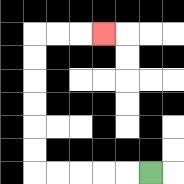{'start': '[6, 7]', 'end': '[4, 1]', 'path_directions': 'L,L,L,L,L,U,U,U,U,U,U,R,R,R', 'path_coordinates': '[[6, 7], [5, 7], [4, 7], [3, 7], [2, 7], [1, 7], [1, 6], [1, 5], [1, 4], [1, 3], [1, 2], [1, 1], [2, 1], [3, 1], [4, 1]]'}